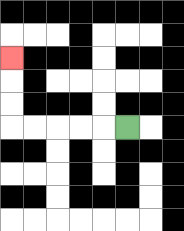{'start': '[5, 5]', 'end': '[0, 2]', 'path_directions': 'L,L,L,L,L,U,U,U', 'path_coordinates': '[[5, 5], [4, 5], [3, 5], [2, 5], [1, 5], [0, 5], [0, 4], [0, 3], [0, 2]]'}